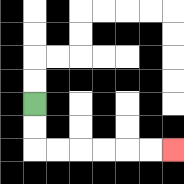{'start': '[1, 4]', 'end': '[7, 6]', 'path_directions': 'D,D,R,R,R,R,R,R', 'path_coordinates': '[[1, 4], [1, 5], [1, 6], [2, 6], [3, 6], [4, 6], [5, 6], [6, 6], [7, 6]]'}